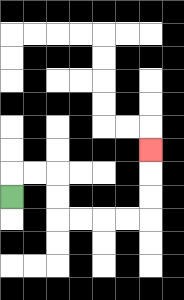{'start': '[0, 8]', 'end': '[6, 6]', 'path_directions': 'U,R,R,D,D,R,R,R,R,U,U,U', 'path_coordinates': '[[0, 8], [0, 7], [1, 7], [2, 7], [2, 8], [2, 9], [3, 9], [4, 9], [5, 9], [6, 9], [6, 8], [6, 7], [6, 6]]'}